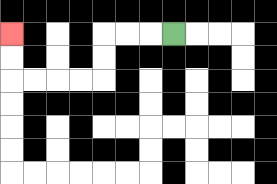{'start': '[7, 1]', 'end': '[0, 1]', 'path_directions': 'L,L,L,D,D,L,L,L,L,U,U', 'path_coordinates': '[[7, 1], [6, 1], [5, 1], [4, 1], [4, 2], [4, 3], [3, 3], [2, 3], [1, 3], [0, 3], [0, 2], [0, 1]]'}